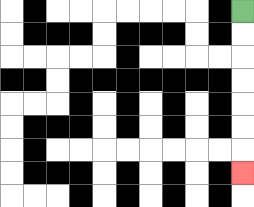{'start': '[10, 0]', 'end': '[10, 7]', 'path_directions': 'D,D,D,D,D,D,D', 'path_coordinates': '[[10, 0], [10, 1], [10, 2], [10, 3], [10, 4], [10, 5], [10, 6], [10, 7]]'}